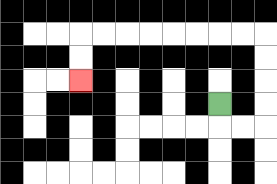{'start': '[9, 4]', 'end': '[3, 3]', 'path_directions': 'D,R,R,U,U,U,U,L,L,L,L,L,L,L,L,D,D', 'path_coordinates': '[[9, 4], [9, 5], [10, 5], [11, 5], [11, 4], [11, 3], [11, 2], [11, 1], [10, 1], [9, 1], [8, 1], [7, 1], [6, 1], [5, 1], [4, 1], [3, 1], [3, 2], [3, 3]]'}